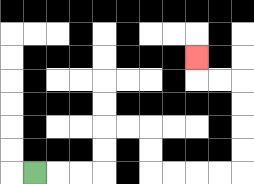{'start': '[1, 7]', 'end': '[8, 2]', 'path_directions': 'R,R,R,U,U,R,R,D,D,R,R,R,R,U,U,U,U,L,L,U', 'path_coordinates': '[[1, 7], [2, 7], [3, 7], [4, 7], [4, 6], [4, 5], [5, 5], [6, 5], [6, 6], [6, 7], [7, 7], [8, 7], [9, 7], [10, 7], [10, 6], [10, 5], [10, 4], [10, 3], [9, 3], [8, 3], [8, 2]]'}